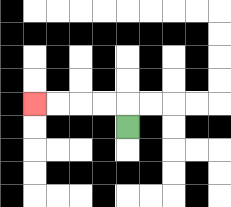{'start': '[5, 5]', 'end': '[1, 4]', 'path_directions': 'U,L,L,L,L', 'path_coordinates': '[[5, 5], [5, 4], [4, 4], [3, 4], [2, 4], [1, 4]]'}